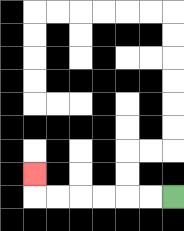{'start': '[7, 8]', 'end': '[1, 7]', 'path_directions': 'L,L,L,L,L,L,U', 'path_coordinates': '[[7, 8], [6, 8], [5, 8], [4, 8], [3, 8], [2, 8], [1, 8], [1, 7]]'}